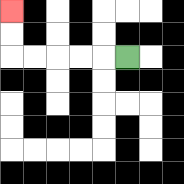{'start': '[5, 2]', 'end': '[0, 0]', 'path_directions': 'L,L,L,L,L,U,U', 'path_coordinates': '[[5, 2], [4, 2], [3, 2], [2, 2], [1, 2], [0, 2], [0, 1], [0, 0]]'}